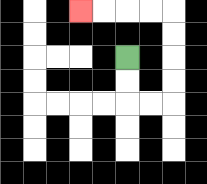{'start': '[5, 2]', 'end': '[3, 0]', 'path_directions': 'D,D,R,R,U,U,U,U,L,L,L,L', 'path_coordinates': '[[5, 2], [5, 3], [5, 4], [6, 4], [7, 4], [7, 3], [7, 2], [7, 1], [7, 0], [6, 0], [5, 0], [4, 0], [3, 0]]'}